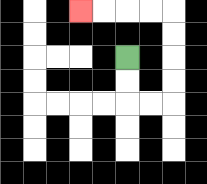{'start': '[5, 2]', 'end': '[3, 0]', 'path_directions': 'D,D,R,R,U,U,U,U,L,L,L,L', 'path_coordinates': '[[5, 2], [5, 3], [5, 4], [6, 4], [7, 4], [7, 3], [7, 2], [7, 1], [7, 0], [6, 0], [5, 0], [4, 0], [3, 0]]'}